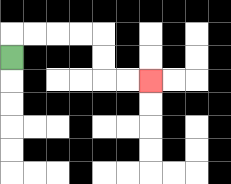{'start': '[0, 2]', 'end': '[6, 3]', 'path_directions': 'U,R,R,R,R,D,D,R,R', 'path_coordinates': '[[0, 2], [0, 1], [1, 1], [2, 1], [3, 1], [4, 1], [4, 2], [4, 3], [5, 3], [6, 3]]'}